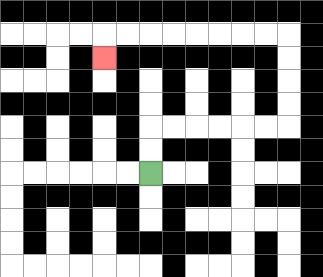{'start': '[6, 7]', 'end': '[4, 2]', 'path_directions': 'U,U,R,R,R,R,R,R,U,U,U,U,L,L,L,L,L,L,L,L,D', 'path_coordinates': '[[6, 7], [6, 6], [6, 5], [7, 5], [8, 5], [9, 5], [10, 5], [11, 5], [12, 5], [12, 4], [12, 3], [12, 2], [12, 1], [11, 1], [10, 1], [9, 1], [8, 1], [7, 1], [6, 1], [5, 1], [4, 1], [4, 2]]'}